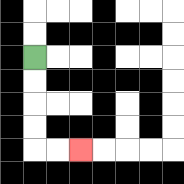{'start': '[1, 2]', 'end': '[3, 6]', 'path_directions': 'D,D,D,D,R,R', 'path_coordinates': '[[1, 2], [1, 3], [1, 4], [1, 5], [1, 6], [2, 6], [3, 6]]'}